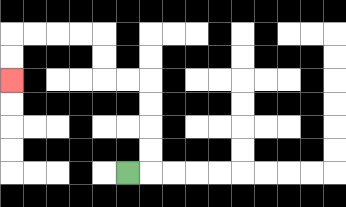{'start': '[5, 7]', 'end': '[0, 3]', 'path_directions': 'R,U,U,U,U,L,L,U,U,L,L,L,L,D,D', 'path_coordinates': '[[5, 7], [6, 7], [6, 6], [6, 5], [6, 4], [6, 3], [5, 3], [4, 3], [4, 2], [4, 1], [3, 1], [2, 1], [1, 1], [0, 1], [0, 2], [0, 3]]'}